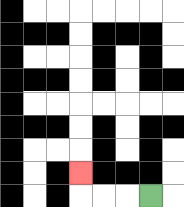{'start': '[6, 8]', 'end': '[3, 7]', 'path_directions': 'L,L,L,U', 'path_coordinates': '[[6, 8], [5, 8], [4, 8], [3, 8], [3, 7]]'}